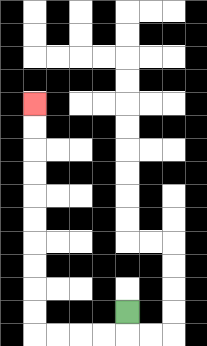{'start': '[5, 13]', 'end': '[1, 4]', 'path_directions': 'D,L,L,L,L,U,U,U,U,U,U,U,U,U,U', 'path_coordinates': '[[5, 13], [5, 14], [4, 14], [3, 14], [2, 14], [1, 14], [1, 13], [1, 12], [1, 11], [1, 10], [1, 9], [1, 8], [1, 7], [1, 6], [1, 5], [1, 4]]'}